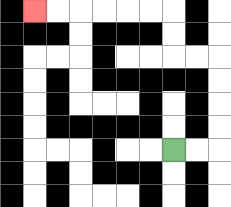{'start': '[7, 6]', 'end': '[1, 0]', 'path_directions': 'R,R,U,U,U,U,L,L,U,U,L,L,L,L,L,L', 'path_coordinates': '[[7, 6], [8, 6], [9, 6], [9, 5], [9, 4], [9, 3], [9, 2], [8, 2], [7, 2], [7, 1], [7, 0], [6, 0], [5, 0], [4, 0], [3, 0], [2, 0], [1, 0]]'}